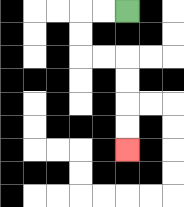{'start': '[5, 0]', 'end': '[5, 6]', 'path_directions': 'L,L,D,D,R,R,D,D,D,D', 'path_coordinates': '[[5, 0], [4, 0], [3, 0], [3, 1], [3, 2], [4, 2], [5, 2], [5, 3], [5, 4], [5, 5], [5, 6]]'}